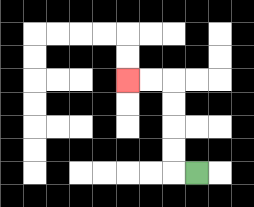{'start': '[8, 7]', 'end': '[5, 3]', 'path_directions': 'L,U,U,U,U,L,L', 'path_coordinates': '[[8, 7], [7, 7], [7, 6], [7, 5], [7, 4], [7, 3], [6, 3], [5, 3]]'}